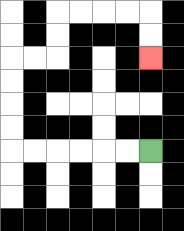{'start': '[6, 6]', 'end': '[6, 2]', 'path_directions': 'L,L,L,L,L,L,U,U,U,U,R,R,U,U,R,R,R,R,D,D', 'path_coordinates': '[[6, 6], [5, 6], [4, 6], [3, 6], [2, 6], [1, 6], [0, 6], [0, 5], [0, 4], [0, 3], [0, 2], [1, 2], [2, 2], [2, 1], [2, 0], [3, 0], [4, 0], [5, 0], [6, 0], [6, 1], [6, 2]]'}